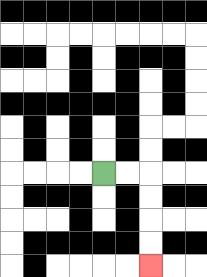{'start': '[4, 7]', 'end': '[6, 11]', 'path_directions': 'R,R,D,D,D,D', 'path_coordinates': '[[4, 7], [5, 7], [6, 7], [6, 8], [6, 9], [6, 10], [6, 11]]'}